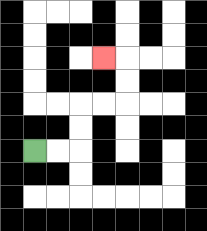{'start': '[1, 6]', 'end': '[4, 2]', 'path_directions': 'R,R,U,U,R,R,U,U,L', 'path_coordinates': '[[1, 6], [2, 6], [3, 6], [3, 5], [3, 4], [4, 4], [5, 4], [5, 3], [5, 2], [4, 2]]'}